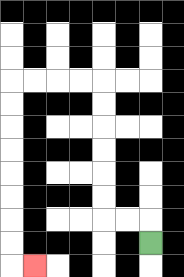{'start': '[6, 10]', 'end': '[1, 11]', 'path_directions': 'U,L,L,U,U,U,U,U,U,L,L,L,L,D,D,D,D,D,D,D,D,R', 'path_coordinates': '[[6, 10], [6, 9], [5, 9], [4, 9], [4, 8], [4, 7], [4, 6], [4, 5], [4, 4], [4, 3], [3, 3], [2, 3], [1, 3], [0, 3], [0, 4], [0, 5], [0, 6], [0, 7], [0, 8], [0, 9], [0, 10], [0, 11], [1, 11]]'}